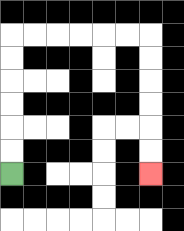{'start': '[0, 7]', 'end': '[6, 7]', 'path_directions': 'U,U,U,U,U,U,R,R,R,R,R,R,D,D,D,D,D,D', 'path_coordinates': '[[0, 7], [0, 6], [0, 5], [0, 4], [0, 3], [0, 2], [0, 1], [1, 1], [2, 1], [3, 1], [4, 1], [5, 1], [6, 1], [6, 2], [6, 3], [6, 4], [6, 5], [6, 6], [6, 7]]'}